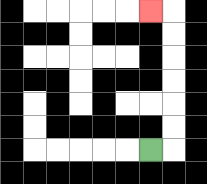{'start': '[6, 6]', 'end': '[6, 0]', 'path_directions': 'R,U,U,U,U,U,U,L', 'path_coordinates': '[[6, 6], [7, 6], [7, 5], [7, 4], [7, 3], [7, 2], [7, 1], [7, 0], [6, 0]]'}